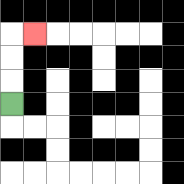{'start': '[0, 4]', 'end': '[1, 1]', 'path_directions': 'U,U,U,R', 'path_coordinates': '[[0, 4], [0, 3], [0, 2], [0, 1], [1, 1]]'}